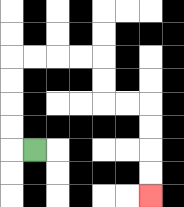{'start': '[1, 6]', 'end': '[6, 8]', 'path_directions': 'L,U,U,U,U,R,R,R,R,D,D,R,R,D,D,D,D', 'path_coordinates': '[[1, 6], [0, 6], [0, 5], [0, 4], [0, 3], [0, 2], [1, 2], [2, 2], [3, 2], [4, 2], [4, 3], [4, 4], [5, 4], [6, 4], [6, 5], [6, 6], [6, 7], [6, 8]]'}